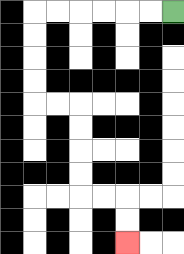{'start': '[7, 0]', 'end': '[5, 10]', 'path_directions': 'L,L,L,L,L,L,D,D,D,D,R,R,D,D,D,D,R,R,D,D', 'path_coordinates': '[[7, 0], [6, 0], [5, 0], [4, 0], [3, 0], [2, 0], [1, 0], [1, 1], [1, 2], [1, 3], [1, 4], [2, 4], [3, 4], [3, 5], [3, 6], [3, 7], [3, 8], [4, 8], [5, 8], [5, 9], [5, 10]]'}